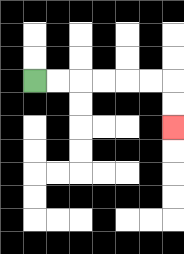{'start': '[1, 3]', 'end': '[7, 5]', 'path_directions': 'R,R,R,R,R,R,D,D', 'path_coordinates': '[[1, 3], [2, 3], [3, 3], [4, 3], [5, 3], [6, 3], [7, 3], [7, 4], [7, 5]]'}